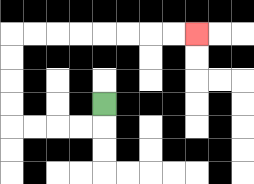{'start': '[4, 4]', 'end': '[8, 1]', 'path_directions': 'D,L,L,L,L,U,U,U,U,R,R,R,R,R,R,R,R', 'path_coordinates': '[[4, 4], [4, 5], [3, 5], [2, 5], [1, 5], [0, 5], [0, 4], [0, 3], [0, 2], [0, 1], [1, 1], [2, 1], [3, 1], [4, 1], [5, 1], [6, 1], [7, 1], [8, 1]]'}